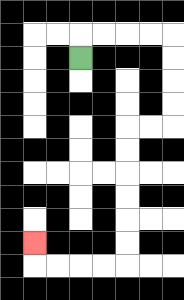{'start': '[3, 2]', 'end': '[1, 10]', 'path_directions': 'U,R,R,R,R,D,D,D,D,L,L,D,D,D,D,D,D,L,L,L,L,U', 'path_coordinates': '[[3, 2], [3, 1], [4, 1], [5, 1], [6, 1], [7, 1], [7, 2], [7, 3], [7, 4], [7, 5], [6, 5], [5, 5], [5, 6], [5, 7], [5, 8], [5, 9], [5, 10], [5, 11], [4, 11], [3, 11], [2, 11], [1, 11], [1, 10]]'}